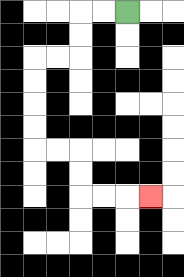{'start': '[5, 0]', 'end': '[6, 8]', 'path_directions': 'L,L,D,D,L,L,D,D,D,D,R,R,D,D,R,R,R', 'path_coordinates': '[[5, 0], [4, 0], [3, 0], [3, 1], [3, 2], [2, 2], [1, 2], [1, 3], [1, 4], [1, 5], [1, 6], [2, 6], [3, 6], [3, 7], [3, 8], [4, 8], [5, 8], [6, 8]]'}